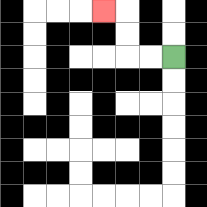{'start': '[7, 2]', 'end': '[4, 0]', 'path_directions': 'L,L,U,U,L', 'path_coordinates': '[[7, 2], [6, 2], [5, 2], [5, 1], [5, 0], [4, 0]]'}